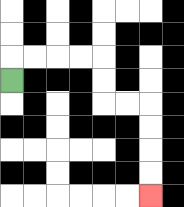{'start': '[0, 3]', 'end': '[6, 8]', 'path_directions': 'U,R,R,R,R,D,D,R,R,D,D,D,D', 'path_coordinates': '[[0, 3], [0, 2], [1, 2], [2, 2], [3, 2], [4, 2], [4, 3], [4, 4], [5, 4], [6, 4], [6, 5], [6, 6], [6, 7], [6, 8]]'}